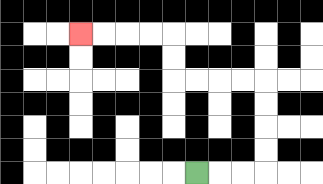{'start': '[8, 7]', 'end': '[3, 1]', 'path_directions': 'R,R,R,U,U,U,U,L,L,L,L,U,U,L,L,L,L', 'path_coordinates': '[[8, 7], [9, 7], [10, 7], [11, 7], [11, 6], [11, 5], [11, 4], [11, 3], [10, 3], [9, 3], [8, 3], [7, 3], [7, 2], [7, 1], [6, 1], [5, 1], [4, 1], [3, 1]]'}